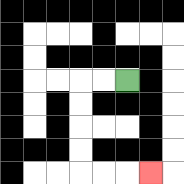{'start': '[5, 3]', 'end': '[6, 7]', 'path_directions': 'L,L,D,D,D,D,R,R,R', 'path_coordinates': '[[5, 3], [4, 3], [3, 3], [3, 4], [3, 5], [3, 6], [3, 7], [4, 7], [5, 7], [6, 7]]'}